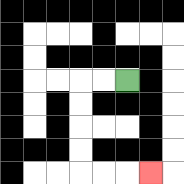{'start': '[5, 3]', 'end': '[6, 7]', 'path_directions': 'L,L,D,D,D,D,R,R,R', 'path_coordinates': '[[5, 3], [4, 3], [3, 3], [3, 4], [3, 5], [3, 6], [3, 7], [4, 7], [5, 7], [6, 7]]'}